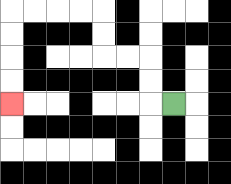{'start': '[7, 4]', 'end': '[0, 4]', 'path_directions': 'L,U,U,L,L,U,U,L,L,L,L,D,D,D,D', 'path_coordinates': '[[7, 4], [6, 4], [6, 3], [6, 2], [5, 2], [4, 2], [4, 1], [4, 0], [3, 0], [2, 0], [1, 0], [0, 0], [0, 1], [0, 2], [0, 3], [0, 4]]'}